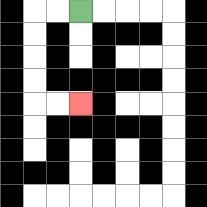{'start': '[3, 0]', 'end': '[3, 4]', 'path_directions': 'L,L,D,D,D,D,R,R', 'path_coordinates': '[[3, 0], [2, 0], [1, 0], [1, 1], [1, 2], [1, 3], [1, 4], [2, 4], [3, 4]]'}